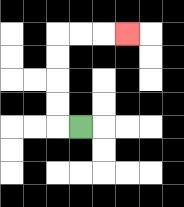{'start': '[3, 5]', 'end': '[5, 1]', 'path_directions': 'L,U,U,U,U,R,R,R', 'path_coordinates': '[[3, 5], [2, 5], [2, 4], [2, 3], [2, 2], [2, 1], [3, 1], [4, 1], [5, 1]]'}